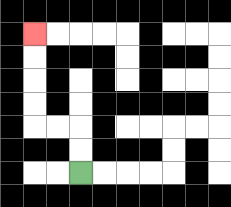{'start': '[3, 7]', 'end': '[1, 1]', 'path_directions': 'U,U,L,L,U,U,U,U', 'path_coordinates': '[[3, 7], [3, 6], [3, 5], [2, 5], [1, 5], [1, 4], [1, 3], [1, 2], [1, 1]]'}